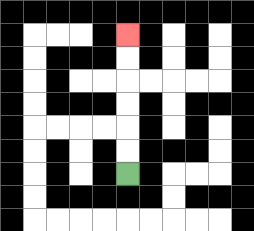{'start': '[5, 7]', 'end': '[5, 1]', 'path_directions': 'U,U,U,U,U,U', 'path_coordinates': '[[5, 7], [5, 6], [5, 5], [5, 4], [5, 3], [5, 2], [5, 1]]'}